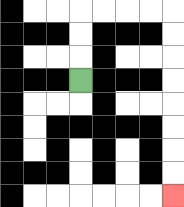{'start': '[3, 3]', 'end': '[7, 8]', 'path_directions': 'U,U,U,R,R,R,R,D,D,D,D,D,D,D,D', 'path_coordinates': '[[3, 3], [3, 2], [3, 1], [3, 0], [4, 0], [5, 0], [6, 0], [7, 0], [7, 1], [7, 2], [7, 3], [7, 4], [7, 5], [7, 6], [7, 7], [7, 8]]'}